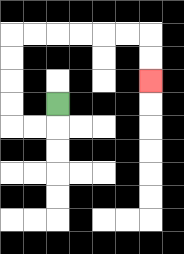{'start': '[2, 4]', 'end': '[6, 3]', 'path_directions': 'D,L,L,U,U,U,U,R,R,R,R,R,R,D,D', 'path_coordinates': '[[2, 4], [2, 5], [1, 5], [0, 5], [0, 4], [0, 3], [0, 2], [0, 1], [1, 1], [2, 1], [3, 1], [4, 1], [5, 1], [6, 1], [6, 2], [6, 3]]'}